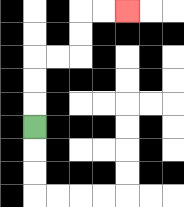{'start': '[1, 5]', 'end': '[5, 0]', 'path_directions': 'U,U,U,R,R,U,U,R,R', 'path_coordinates': '[[1, 5], [1, 4], [1, 3], [1, 2], [2, 2], [3, 2], [3, 1], [3, 0], [4, 0], [5, 0]]'}